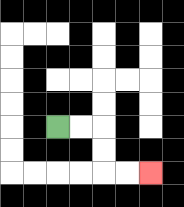{'start': '[2, 5]', 'end': '[6, 7]', 'path_directions': 'R,R,D,D,R,R', 'path_coordinates': '[[2, 5], [3, 5], [4, 5], [4, 6], [4, 7], [5, 7], [6, 7]]'}